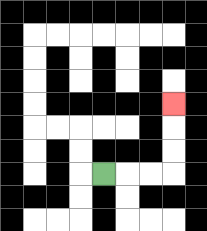{'start': '[4, 7]', 'end': '[7, 4]', 'path_directions': 'R,R,R,U,U,U', 'path_coordinates': '[[4, 7], [5, 7], [6, 7], [7, 7], [7, 6], [7, 5], [7, 4]]'}